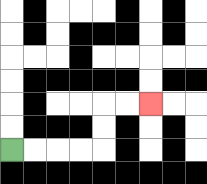{'start': '[0, 6]', 'end': '[6, 4]', 'path_directions': 'R,R,R,R,U,U,R,R', 'path_coordinates': '[[0, 6], [1, 6], [2, 6], [3, 6], [4, 6], [4, 5], [4, 4], [5, 4], [6, 4]]'}